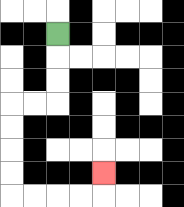{'start': '[2, 1]', 'end': '[4, 7]', 'path_directions': 'D,D,D,L,L,D,D,D,D,R,R,R,R,U', 'path_coordinates': '[[2, 1], [2, 2], [2, 3], [2, 4], [1, 4], [0, 4], [0, 5], [0, 6], [0, 7], [0, 8], [1, 8], [2, 8], [3, 8], [4, 8], [4, 7]]'}